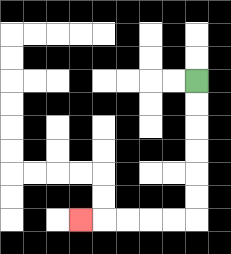{'start': '[8, 3]', 'end': '[3, 9]', 'path_directions': 'D,D,D,D,D,D,L,L,L,L,L', 'path_coordinates': '[[8, 3], [8, 4], [8, 5], [8, 6], [8, 7], [8, 8], [8, 9], [7, 9], [6, 9], [5, 9], [4, 9], [3, 9]]'}